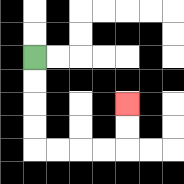{'start': '[1, 2]', 'end': '[5, 4]', 'path_directions': 'D,D,D,D,R,R,R,R,U,U', 'path_coordinates': '[[1, 2], [1, 3], [1, 4], [1, 5], [1, 6], [2, 6], [3, 6], [4, 6], [5, 6], [5, 5], [5, 4]]'}